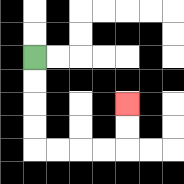{'start': '[1, 2]', 'end': '[5, 4]', 'path_directions': 'D,D,D,D,R,R,R,R,U,U', 'path_coordinates': '[[1, 2], [1, 3], [1, 4], [1, 5], [1, 6], [2, 6], [3, 6], [4, 6], [5, 6], [5, 5], [5, 4]]'}